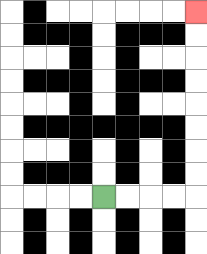{'start': '[4, 8]', 'end': '[8, 0]', 'path_directions': 'R,R,R,R,U,U,U,U,U,U,U,U', 'path_coordinates': '[[4, 8], [5, 8], [6, 8], [7, 8], [8, 8], [8, 7], [8, 6], [8, 5], [8, 4], [8, 3], [8, 2], [8, 1], [8, 0]]'}